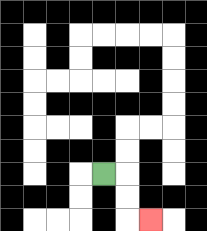{'start': '[4, 7]', 'end': '[6, 9]', 'path_directions': 'R,D,D,R', 'path_coordinates': '[[4, 7], [5, 7], [5, 8], [5, 9], [6, 9]]'}